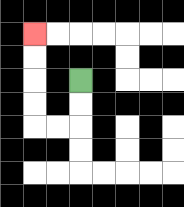{'start': '[3, 3]', 'end': '[1, 1]', 'path_directions': 'D,D,L,L,U,U,U,U', 'path_coordinates': '[[3, 3], [3, 4], [3, 5], [2, 5], [1, 5], [1, 4], [1, 3], [1, 2], [1, 1]]'}